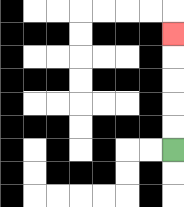{'start': '[7, 6]', 'end': '[7, 1]', 'path_directions': 'U,U,U,U,U', 'path_coordinates': '[[7, 6], [7, 5], [7, 4], [7, 3], [7, 2], [7, 1]]'}